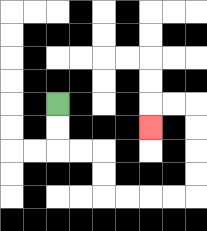{'start': '[2, 4]', 'end': '[6, 5]', 'path_directions': 'D,D,R,R,D,D,R,R,R,R,U,U,U,U,L,L,D', 'path_coordinates': '[[2, 4], [2, 5], [2, 6], [3, 6], [4, 6], [4, 7], [4, 8], [5, 8], [6, 8], [7, 8], [8, 8], [8, 7], [8, 6], [8, 5], [8, 4], [7, 4], [6, 4], [6, 5]]'}